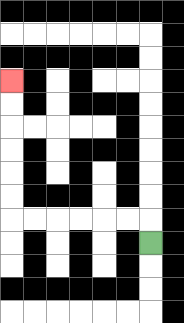{'start': '[6, 10]', 'end': '[0, 3]', 'path_directions': 'U,L,L,L,L,L,L,U,U,U,U,U,U', 'path_coordinates': '[[6, 10], [6, 9], [5, 9], [4, 9], [3, 9], [2, 9], [1, 9], [0, 9], [0, 8], [0, 7], [0, 6], [0, 5], [0, 4], [0, 3]]'}